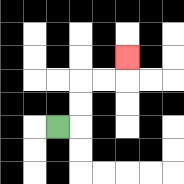{'start': '[2, 5]', 'end': '[5, 2]', 'path_directions': 'R,U,U,R,R,U', 'path_coordinates': '[[2, 5], [3, 5], [3, 4], [3, 3], [4, 3], [5, 3], [5, 2]]'}